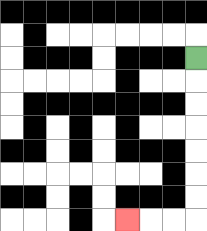{'start': '[8, 2]', 'end': '[5, 9]', 'path_directions': 'D,D,D,D,D,D,D,L,L,L', 'path_coordinates': '[[8, 2], [8, 3], [8, 4], [8, 5], [8, 6], [8, 7], [8, 8], [8, 9], [7, 9], [6, 9], [5, 9]]'}